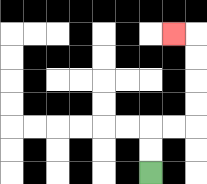{'start': '[6, 7]', 'end': '[7, 1]', 'path_directions': 'U,U,R,R,U,U,U,U,L', 'path_coordinates': '[[6, 7], [6, 6], [6, 5], [7, 5], [8, 5], [8, 4], [8, 3], [8, 2], [8, 1], [7, 1]]'}